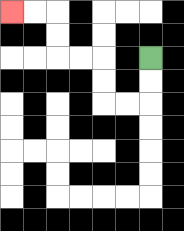{'start': '[6, 2]', 'end': '[0, 0]', 'path_directions': 'D,D,L,L,U,U,L,L,U,U,L,L', 'path_coordinates': '[[6, 2], [6, 3], [6, 4], [5, 4], [4, 4], [4, 3], [4, 2], [3, 2], [2, 2], [2, 1], [2, 0], [1, 0], [0, 0]]'}